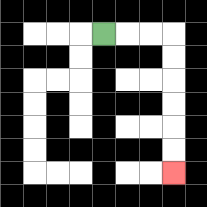{'start': '[4, 1]', 'end': '[7, 7]', 'path_directions': 'R,R,R,D,D,D,D,D,D', 'path_coordinates': '[[4, 1], [5, 1], [6, 1], [7, 1], [7, 2], [7, 3], [7, 4], [7, 5], [7, 6], [7, 7]]'}